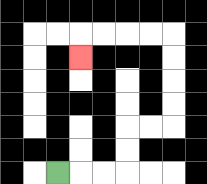{'start': '[2, 7]', 'end': '[3, 2]', 'path_directions': 'R,R,R,U,U,R,R,U,U,U,U,L,L,L,L,D', 'path_coordinates': '[[2, 7], [3, 7], [4, 7], [5, 7], [5, 6], [5, 5], [6, 5], [7, 5], [7, 4], [7, 3], [7, 2], [7, 1], [6, 1], [5, 1], [4, 1], [3, 1], [3, 2]]'}